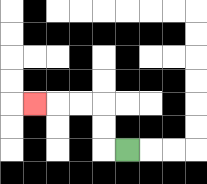{'start': '[5, 6]', 'end': '[1, 4]', 'path_directions': 'L,U,U,L,L,L', 'path_coordinates': '[[5, 6], [4, 6], [4, 5], [4, 4], [3, 4], [2, 4], [1, 4]]'}